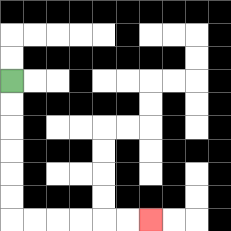{'start': '[0, 3]', 'end': '[6, 9]', 'path_directions': 'D,D,D,D,D,D,R,R,R,R,R,R', 'path_coordinates': '[[0, 3], [0, 4], [0, 5], [0, 6], [0, 7], [0, 8], [0, 9], [1, 9], [2, 9], [3, 9], [4, 9], [5, 9], [6, 9]]'}